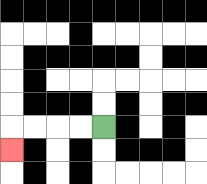{'start': '[4, 5]', 'end': '[0, 6]', 'path_directions': 'L,L,L,L,D', 'path_coordinates': '[[4, 5], [3, 5], [2, 5], [1, 5], [0, 5], [0, 6]]'}